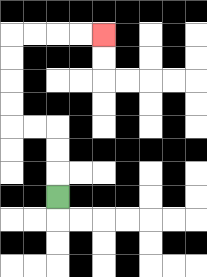{'start': '[2, 8]', 'end': '[4, 1]', 'path_directions': 'U,U,U,L,L,U,U,U,U,R,R,R,R', 'path_coordinates': '[[2, 8], [2, 7], [2, 6], [2, 5], [1, 5], [0, 5], [0, 4], [0, 3], [0, 2], [0, 1], [1, 1], [2, 1], [3, 1], [4, 1]]'}